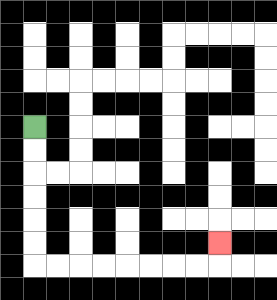{'start': '[1, 5]', 'end': '[9, 10]', 'path_directions': 'D,D,D,D,D,D,R,R,R,R,R,R,R,R,U', 'path_coordinates': '[[1, 5], [1, 6], [1, 7], [1, 8], [1, 9], [1, 10], [1, 11], [2, 11], [3, 11], [4, 11], [5, 11], [6, 11], [7, 11], [8, 11], [9, 11], [9, 10]]'}